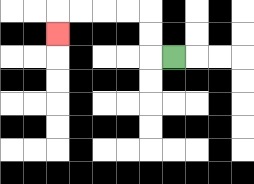{'start': '[7, 2]', 'end': '[2, 1]', 'path_directions': 'L,U,U,L,L,L,L,D', 'path_coordinates': '[[7, 2], [6, 2], [6, 1], [6, 0], [5, 0], [4, 0], [3, 0], [2, 0], [2, 1]]'}